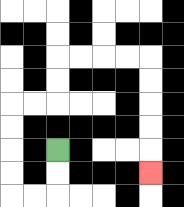{'start': '[2, 6]', 'end': '[6, 7]', 'path_directions': 'D,D,L,L,U,U,U,U,R,R,U,U,R,R,R,R,D,D,D,D,D', 'path_coordinates': '[[2, 6], [2, 7], [2, 8], [1, 8], [0, 8], [0, 7], [0, 6], [0, 5], [0, 4], [1, 4], [2, 4], [2, 3], [2, 2], [3, 2], [4, 2], [5, 2], [6, 2], [6, 3], [6, 4], [6, 5], [6, 6], [6, 7]]'}